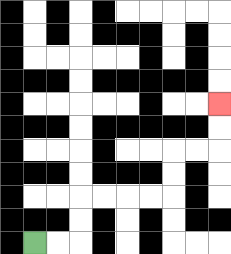{'start': '[1, 10]', 'end': '[9, 4]', 'path_directions': 'R,R,U,U,R,R,R,R,U,U,R,R,U,U', 'path_coordinates': '[[1, 10], [2, 10], [3, 10], [3, 9], [3, 8], [4, 8], [5, 8], [6, 8], [7, 8], [7, 7], [7, 6], [8, 6], [9, 6], [9, 5], [9, 4]]'}